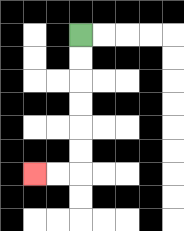{'start': '[3, 1]', 'end': '[1, 7]', 'path_directions': 'D,D,D,D,D,D,L,L', 'path_coordinates': '[[3, 1], [3, 2], [3, 3], [3, 4], [3, 5], [3, 6], [3, 7], [2, 7], [1, 7]]'}